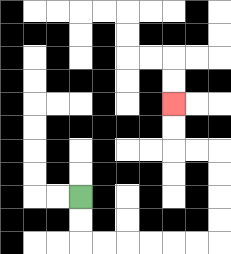{'start': '[3, 8]', 'end': '[7, 4]', 'path_directions': 'D,D,R,R,R,R,R,R,U,U,U,U,L,L,U,U', 'path_coordinates': '[[3, 8], [3, 9], [3, 10], [4, 10], [5, 10], [6, 10], [7, 10], [8, 10], [9, 10], [9, 9], [9, 8], [9, 7], [9, 6], [8, 6], [7, 6], [7, 5], [7, 4]]'}